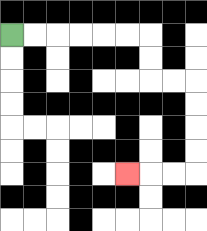{'start': '[0, 1]', 'end': '[5, 7]', 'path_directions': 'R,R,R,R,R,R,D,D,R,R,D,D,D,D,L,L,L', 'path_coordinates': '[[0, 1], [1, 1], [2, 1], [3, 1], [4, 1], [5, 1], [6, 1], [6, 2], [6, 3], [7, 3], [8, 3], [8, 4], [8, 5], [8, 6], [8, 7], [7, 7], [6, 7], [5, 7]]'}